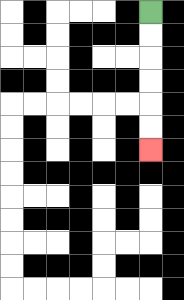{'start': '[6, 0]', 'end': '[6, 6]', 'path_directions': 'D,D,D,D,D,D', 'path_coordinates': '[[6, 0], [6, 1], [6, 2], [6, 3], [6, 4], [6, 5], [6, 6]]'}